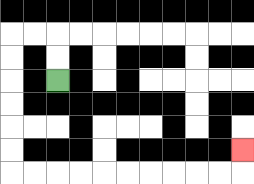{'start': '[2, 3]', 'end': '[10, 6]', 'path_directions': 'U,U,L,L,D,D,D,D,D,D,R,R,R,R,R,R,R,R,R,R,U', 'path_coordinates': '[[2, 3], [2, 2], [2, 1], [1, 1], [0, 1], [0, 2], [0, 3], [0, 4], [0, 5], [0, 6], [0, 7], [1, 7], [2, 7], [3, 7], [4, 7], [5, 7], [6, 7], [7, 7], [8, 7], [9, 7], [10, 7], [10, 6]]'}